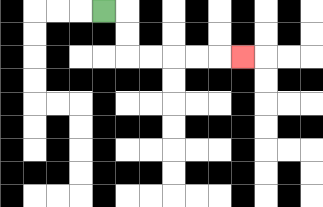{'start': '[4, 0]', 'end': '[10, 2]', 'path_directions': 'R,D,D,R,R,R,R,R', 'path_coordinates': '[[4, 0], [5, 0], [5, 1], [5, 2], [6, 2], [7, 2], [8, 2], [9, 2], [10, 2]]'}